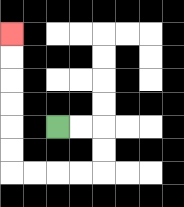{'start': '[2, 5]', 'end': '[0, 1]', 'path_directions': 'R,R,D,D,L,L,L,L,U,U,U,U,U,U', 'path_coordinates': '[[2, 5], [3, 5], [4, 5], [4, 6], [4, 7], [3, 7], [2, 7], [1, 7], [0, 7], [0, 6], [0, 5], [0, 4], [0, 3], [0, 2], [0, 1]]'}